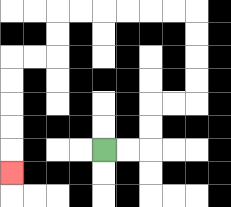{'start': '[4, 6]', 'end': '[0, 7]', 'path_directions': 'R,R,U,U,R,R,U,U,U,U,L,L,L,L,L,L,D,D,L,L,D,D,D,D,D', 'path_coordinates': '[[4, 6], [5, 6], [6, 6], [6, 5], [6, 4], [7, 4], [8, 4], [8, 3], [8, 2], [8, 1], [8, 0], [7, 0], [6, 0], [5, 0], [4, 0], [3, 0], [2, 0], [2, 1], [2, 2], [1, 2], [0, 2], [0, 3], [0, 4], [0, 5], [0, 6], [0, 7]]'}